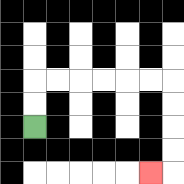{'start': '[1, 5]', 'end': '[6, 7]', 'path_directions': 'U,U,R,R,R,R,R,R,D,D,D,D,L', 'path_coordinates': '[[1, 5], [1, 4], [1, 3], [2, 3], [3, 3], [4, 3], [5, 3], [6, 3], [7, 3], [7, 4], [7, 5], [7, 6], [7, 7], [6, 7]]'}